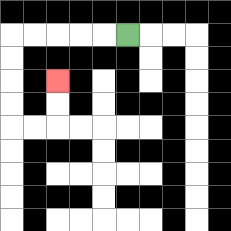{'start': '[5, 1]', 'end': '[2, 3]', 'path_directions': 'L,L,L,L,L,D,D,D,D,R,R,U,U', 'path_coordinates': '[[5, 1], [4, 1], [3, 1], [2, 1], [1, 1], [0, 1], [0, 2], [0, 3], [0, 4], [0, 5], [1, 5], [2, 5], [2, 4], [2, 3]]'}